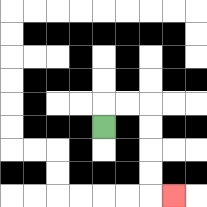{'start': '[4, 5]', 'end': '[7, 8]', 'path_directions': 'U,R,R,D,D,D,D,R', 'path_coordinates': '[[4, 5], [4, 4], [5, 4], [6, 4], [6, 5], [6, 6], [6, 7], [6, 8], [7, 8]]'}